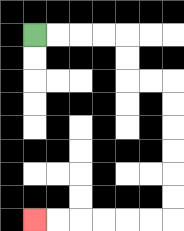{'start': '[1, 1]', 'end': '[1, 9]', 'path_directions': 'R,R,R,R,D,D,R,R,D,D,D,D,D,D,L,L,L,L,L,L', 'path_coordinates': '[[1, 1], [2, 1], [3, 1], [4, 1], [5, 1], [5, 2], [5, 3], [6, 3], [7, 3], [7, 4], [7, 5], [7, 6], [7, 7], [7, 8], [7, 9], [6, 9], [5, 9], [4, 9], [3, 9], [2, 9], [1, 9]]'}